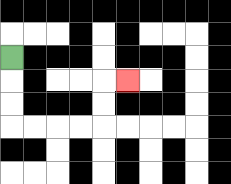{'start': '[0, 2]', 'end': '[5, 3]', 'path_directions': 'D,D,D,R,R,R,R,U,U,R', 'path_coordinates': '[[0, 2], [0, 3], [0, 4], [0, 5], [1, 5], [2, 5], [3, 5], [4, 5], [4, 4], [4, 3], [5, 3]]'}